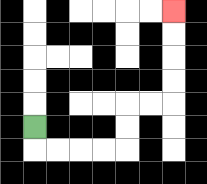{'start': '[1, 5]', 'end': '[7, 0]', 'path_directions': 'D,R,R,R,R,U,U,R,R,U,U,U,U', 'path_coordinates': '[[1, 5], [1, 6], [2, 6], [3, 6], [4, 6], [5, 6], [5, 5], [5, 4], [6, 4], [7, 4], [7, 3], [7, 2], [7, 1], [7, 0]]'}